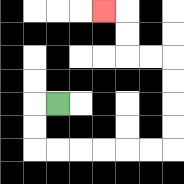{'start': '[2, 4]', 'end': '[4, 0]', 'path_directions': 'L,D,D,R,R,R,R,R,R,U,U,U,U,L,L,U,U,L', 'path_coordinates': '[[2, 4], [1, 4], [1, 5], [1, 6], [2, 6], [3, 6], [4, 6], [5, 6], [6, 6], [7, 6], [7, 5], [7, 4], [7, 3], [7, 2], [6, 2], [5, 2], [5, 1], [5, 0], [4, 0]]'}